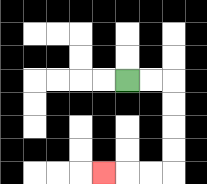{'start': '[5, 3]', 'end': '[4, 7]', 'path_directions': 'R,R,D,D,D,D,L,L,L', 'path_coordinates': '[[5, 3], [6, 3], [7, 3], [7, 4], [7, 5], [7, 6], [7, 7], [6, 7], [5, 7], [4, 7]]'}